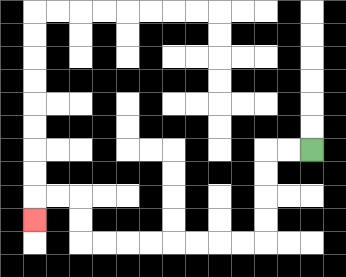{'start': '[13, 6]', 'end': '[1, 9]', 'path_directions': 'L,L,D,D,D,D,L,L,L,L,L,L,L,L,U,U,L,L,D', 'path_coordinates': '[[13, 6], [12, 6], [11, 6], [11, 7], [11, 8], [11, 9], [11, 10], [10, 10], [9, 10], [8, 10], [7, 10], [6, 10], [5, 10], [4, 10], [3, 10], [3, 9], [3, 8], [2, 8], [1, 8], [1, 9]]'}